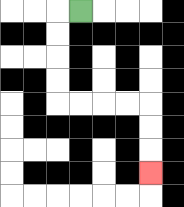{'start': '[3, 0]', 'end': '[6, 7]', 'path_directions': 'L,D,D,D,D,R,R,R,R,D,D,D', 'path_coordinates': '[[3, 0], [2, 0], [2, 1], [2, 2], [2, 3], [2, 4], [3, 4], [4, 4], [5, 4], [6, 4], [6, 5], [6, 6], [6, 7]]'}